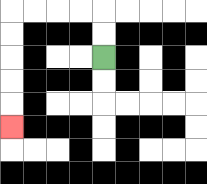{'start': '[4, 2]', 'end': '[0, 5]', 'path_directions': 'U,U,L,L,L,L,D,D,D,D,D', 'path_coordinates': '[[4, 2], [4, 1], [4, 0], [3, 0], [2, 0], [1, 0], [0, 0], [0, 1], [0, 2], [0, 3], [0, 4], [0, 5]]'}